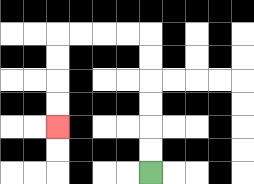{'start': '[6, 7]', 'end': '[2, 5]', 'path_directions': 'U,U,U,U,U,U,L,L,L,L,D,D,D,D', 'path_coordinates': '[[6, 7], [6, 6], [6, 5], [6, 4], [6, 3], [6, 2], [6, 1], [5, 1], [4, 1], [3, 1], [2, 1], [2, 2], [2, 3], [2, 4], [2, 5]]'}